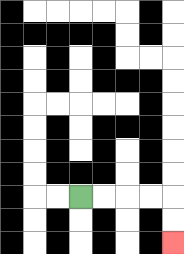{'start': '[3, 8]', 'end': '[7, 10]', 'path_directions': 'R,R,R,R,D,D', 'path_coordinates': '[[3, 8], [4, 8], [5, 8], [6, 8], [7, 8], [7, 9], [7, 10]]'}